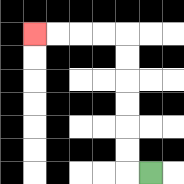{'start': '[6, 7]', 'end': '[1, 1]', 'path_directions': 'L,U,U,U,U,U,U,L,L,L,L', 'path_coordinates': '[[6, 7], [5, 7], [5, 6], [5, 5], [5, 4], [5, 3], [5, 2], [5, 1], [4, 1], [3, 1], [2, 1], [1, 1]]'}